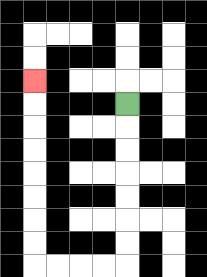{'start': '[5, 4]', 'end': '[1, 3]', 'path_directions': 'D,D,D,D,D,D,D,L,L,L,L,U,U,U,U,U,U,U,U', 'path_coordinates': '[[5, 4], [5, 5], [5, 6], [5, 7], [5, 8], [5, 9], [5, 10], [5, 11], [4, 11], [3, 11], [2, 11], [1, 11], [1, 10], [1, 9], [1, 8], [1, 7], [1, 6], [1, 5], [1, 4], [1, 3]]'}